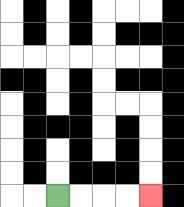{'start': '[2, 8]', 'end': '[6, 8]', 'path_directions': 'R,R,R,R', 'path_coordinates': '[[2, 8], [3, 8], [4, 8], [5, 8], [6, 8]]'}